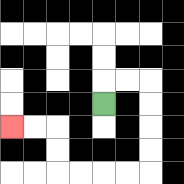{'start': '[4, 4]', 'end': '[0, 5]', 'path_directions': 'U,R,R,D,D,D,D,L,L,L,L,U,U,L,L', 'path_coordinates': '[[4, 4], [4, 3], [5, 3], [6, 3], [6, 4], [6, 5], [6, 6], [6, 7], [5, 7], [4, 7], [3, 7], [2, 7], [2, 6], [2, 5], [1, 5], [0, 5]]'}